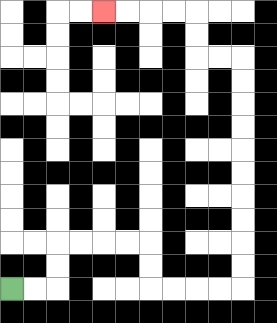{'start': '[0, 12]', 'end': '[4, 0]', 'path_directions': 'R,R,U,U,R,R,R,R,D,D,R,R,R,R,U,U,U,U,U,U,U,U,U,U,L,L,U,U,L,L,L,L', 'path_coordinates': '[[0, 12], [1, 12], [2, 12], [2, 11], [2, 10], [3, 10], [4, 10], [5, 10], [6, 10], [6, 11], [6, 12], [7, 12], [8, 12], [9, 12], [10, 12], [10, 11], [10, 10], [10, 9], [10, 8], [10, 7], [10, 6], [10, 5], [10, 4], [10, 3], [10, 2], [9, 2], [8, 2], [8, 1], [8, 0], [7, 0], [6, 0], [5, 0], [4, 0]]'}